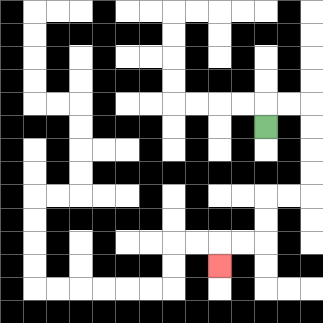{'start': '[11, 5]', 'end': '[9, 11]', 'path_directions': 'U,R,R,D,D,D,D,L,L,D,D,L,L,D', 'path_coordinates': '[[11, 5], [11, 4], [12, 4], [13, 4], [13, 5], [13, 6], [13, 7], [13, 8], [12, 8], [11, 8], [11, 9], [11, 10], [10, 10], [9, 10], [9, 11]]'}